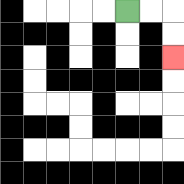{'start': '[5, 0]', 'end': '[7, 2]', 'path_directions': 'R,R,D,D', 'path_coordinates': '[[5, 0], [6, 0], [7, 0], [7, 1], [7, 2]]'}